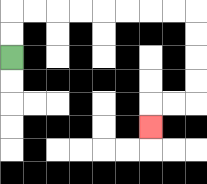{'start': '[0, 2]', 'end': '[6, 5]', 'path_directions': 'U,U,R,R,R,R,R,R,R,R,D,D,D,D,L,L,D', 'path_coordinates': '[[0, 2], [0, 1], [0, 0], [1, 0], [2, 0], [3, 0], [4, 0], [5, 0], [6, 0], [7, 0], [8, 0], [8, 1], [8, 2], [8, 3], [8, 4], [7, 4], [6, 4], [6, 5]]'}